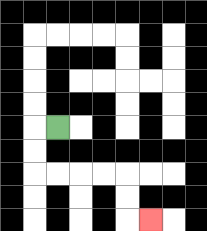{'start': '[2, 5]', 'end': '[6, 9]', 'path_directions': 'L,D,D,R,R,R,R,D,D,R', 'path_coordinates': '[[2, 5], [1, 5], [1, 6], [1, 7], [2, 7], [3, 7], [4, 7], [5, 7], [5, 8], [5, 9], [6, 9]]'}